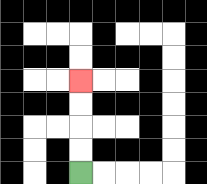{'start': '[3, 7]', 'end': '[3, 3]', 'path_directions': 'U,U,U,U', 'path_coordinates': '[[3, 7], [3, 6], [3, 5], [3, 4], [3, 3]]'}